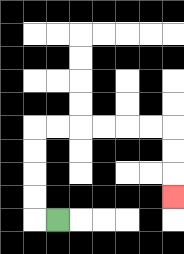{'start': '[2, 9]', 'end': '[7, 8]', 'path_directions': 'L,U,U,U,U,R,R,R,R,R,R,D,D,D', 'path_coordinates': '[[2, 9], [1, 9], [1, 8], [1, 7], [1, 6], [1, 5], [2, 5], [3, 5], [4, 5], [5, 5], [6, 5], [7, 5], [7, 6], [7, 7], [7, 8]]'}